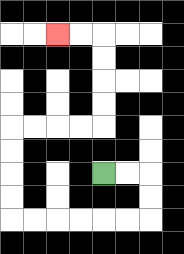{'start': '[4, 7]', 'end': '[2, 1]', 'path_directions': 'R,R,D,D,L,L,L,L,L,L,U,U,U,U,R,R,R,R,U,U,U,U,L,L', 'path_coordinates': '[[4, 7], [5, 7], [6, 7], [6, 8], [6, 9], [5, 9], [4, 9], [3, 9], [2, 9], [1, 9], [0, 9], [0, 8], [0, 7], [0, 6], [0, 5], [1, 5], [2, 5], [3, 5], [4, 5], [4, 4], [4, 3], [4, 2], [4, 1], [3, 1], [2, 1]]'}